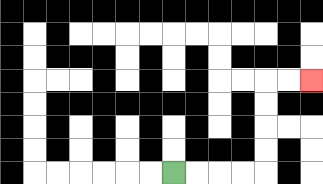{'start': '[7, 7]', 'end': '[13, 3]', 'path_directions': 'R,R,R,R,U,U,U,U,R,R', 'path_coordinates': '[[7, 7], [8, 7], [9, 7], [10, 7], [11, 7], [11, 6], [11, 5], [11, 4], [11, 3], [12, 3], [13, 3]]'}